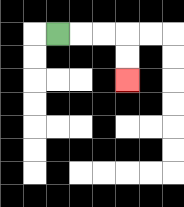{'start': '[2, 1]', 'end': '[5, 3]', 'path_directions': 'R,R,R,D,D', 'path_coordinates': '[[2, 1], [3, 1], [4, 1], [5, 1], [5, 2], [5, 3]]'}